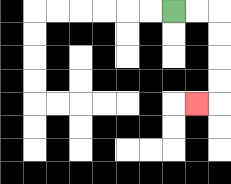{'start': '[7, 0]', 'end': '[8, 4]', 'path_directions': 'R,R,D,D,D,D,L', 'path_coordinates': '[[7, 0], [8, 0], [9, 0], [9, 1], [9, 2], [9, 3], [9, 4], [8, 4]]'}